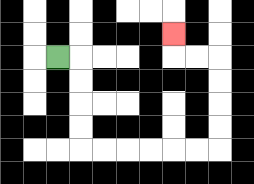{'start': '[2, 2]', 'end': '[7, 1]', 'path_directions': 'R,D,D,D,D,R,R,R,R,R,R,U,U,U,U,L,L,U', 'path_coordinates': '[[2, 2], [3, 2], [3, 3], [3, 4], [3, 5], [3, 6], [4, 6], [5, 6], [6, 6], [7, 6], [8, 6], [9, 6], [9, 5], [9, 4], [9, 3], [9, 2], [8, 2], [7, 2], [7, 1]]'}